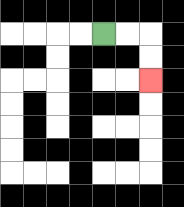{'start': '[4, 1]', 'end': '[6, 3]', 'path_directions': 'R,R,D,D', 'path_coordinates': '[[4, 1], [5, 1], [6, 1], [6, 2], [6, 3]]'}